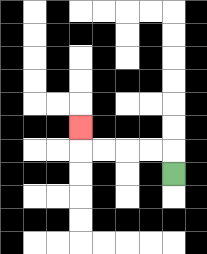{'start': '[7, 7]', 'end': '[3, 5]', 'path_directions': 'U,L,L,L,L,U', 'path_coordinates': '[[7, 7], [7, 6], [6, 6], [5, 6], [4, 6], [3, 6], [3, 5]]'}